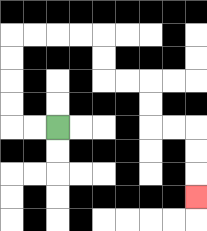{'start': '[2, 5]', 'end': '[8, 8]', 'path_directions': 'L,L,U,U,U,U,R,R,R,R,D,D,R,R,D,D,R,R,D,D,D', 'path_coordinates': '[[2, 5], [1, 5], [0, 5], [0, 4], [0, 3], [0, 2], [0, 1], [1, 1], [2, 1], [3, 1], [4, 1], [4, 2], [4, 3], [5, 3], [6, 3], [6, 4], [6, 5], [7, 5], [8, 5], [8, 6], [8, 7], [8, 8]]'}